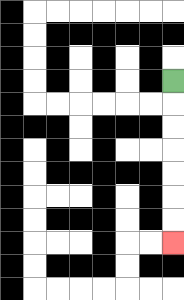{'start': '[7, 3]', 'end': '[7, 10]', 'path_directions': 'D,D,D,D,D,D,D', 'path_coordinates': '[[7, 3], [7, 4], [7, 5], [7, 6], [7, 7], [7, 8], [7, 9], [7, 10]]'}